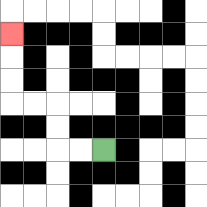{'start': '[4, 6]', 'end': '[0, 1]', 'path_directions': 'L,L,U,U,L,L,U,U,U', 'path_coordinates': '[[4, 6], [3, 6], [2, 6], [2, 5], [2, 4], [1, 4], [0, 4], [0, 3], [0, 2], [0, 1]]'}